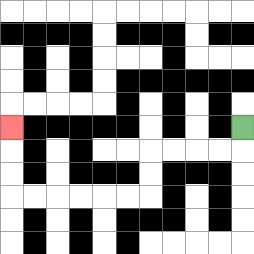{'start': '[10, 5]', 'end': '[0, 5]', 'path_directions': 'D,L,L,L,L,D,D,L,L,L,L,L,L,U,U,U', 'path_coordinates': '[[10, 5], [10, 6], [9, 6], [8, 6], [7, 6], [6, 6], [6, 7], [6, 8], [5, 8], [4, 8], [3, 8], [2, 8], [1, 8], [0, 8], [0, 7], [0, 6], [0, 5]]'}